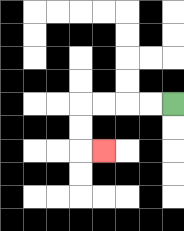{'start': '[7, 4]', 'end': '[4, 6]', 'path_directions': 'L,L,L,L,D,D,R', 'path_coordinates': '[[7, 4], [6, 4], [5, 4], [4, 4], [3, 4], [3, 5], [3, 6], [4, 6]]'}